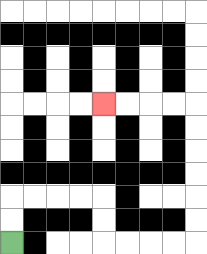{'start': '[0, 10]', 'end': '[4, 4]', 'path_directions': 'U,U,R,R,R,R,D,D,R,R,R,R,U,U,U,U,U,U,L,L,L,L', 'path_coordinates': '[[0, 10], [0, 9], [0, 8], [1, 8], [2, 8], [3, 8], [4, 8], [4, 9], [4, 10], [5, 10], [6, 10], [7, 10], [8, 10], [8, 9], [8, 8], [8, 7], [8, 6], [8, 5], [8, 4], [7, 4], [6, 4], [5, 4], [4, 4]]'}